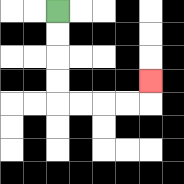{'start': '[2, 0]', 'end': '[6, 3]', 'path_directions': 'D,D,D,D,R,R,R,R,U', 'path_coordinates': '[[2, 0], [2, 1], [2, 2], [2, 3], [2, 4], [3, 4], [4, 4], [5, 4], [6, 4], [6, 3]]'}